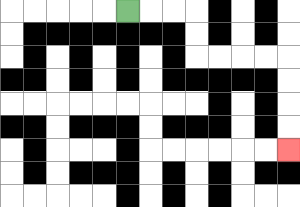{'start': '[5, 0]', 'end': '[12, 6]', 'path_directions': 'R,R,R,D,D,R,R,R,R,D,D,D,D', 'path_coordinates': '[[5, 0], [6, 0], [7, 0], [8, 0], [8, 1], [8, 2], [9, 2], [10, 2], [11, 2], [12, 2], [12, 3], [12, 4], [12, 5], [12, 6]]'}